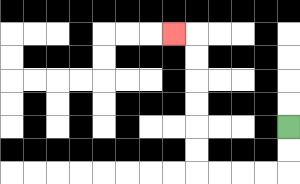{'start': '[12, 5]', 'end': '[7, 1]', 'path_directions': 'D,D,L,L,L,L,U,U,U,U,U,U,L', 'path_coordinates': '[[12, 5], [12, 6], [12, 7], [11, 7], [10, 7], [9, 7], [8, 7], [8, 6], [8, 5], [8, 4], [8, 3], [8, 2], [8, 1], [7, 1]]'}